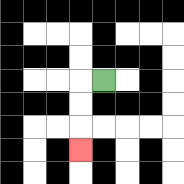{'start': '[4, 3]', 'end': '[3, 6]', 'path_directions': 'L,D,D,D', 'path_coordinates': '[[4, 3], [3, 3], [3, 4], [3, 5], [3, 6]]'}